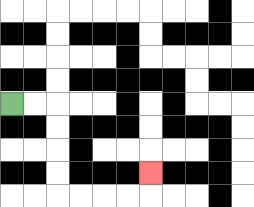{'start': '[0, 4]', 'end': '[6, 7]', 'path_directions': 'R,R,D,D,D,D,R,R,R,R,U', 'path_coordinates': '[[0, 4], [1, 4], [2, 4], [2, 5], [2, 6], [2, 7], [2, 8], [3, 8], [4, 8], [5, 8], [6, 8], [6, 7]]'}